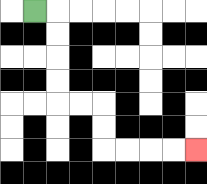{'start': '[1, 0]', 'end': '[8, 6]', 'path_directions': 'R,D,D,D,D,R,R,D,D,R,R,R,R', 'path_coordinates': '[[1, 0], [2, 0], [2, 1], [2, 2], [2, 3], [2, 4], [3, 4], [4, 4], [4, 5], [4, 6], [5, 6], [6, 6], [7, 6], [8, 6]]'}